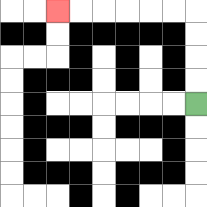{'start': '[8, 4]', 'end': '[2, 0]', 'path_directions': 'U,U,U,U,L,L,L,L,L,L', 'path_coordinates': '[[8, 4], [8, 3], [8, 2], [8, 1], [8, 0], [7, 0], [6, 0], [5, 0], [4, 0], [3, 0], [2, 0]]'}